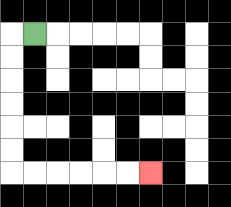{'start': '[1, 1]', 'end': '[6, 7]', 'path_directions': 'L,D,D,D,D,D,D,R,R,R,R,R,R', 'path_coordinates': '[[1, 1], [0, 1], [0, 2], [0, 3], [0, 4], [0, 5], [0, 6], [0, 7], [1, 7], [2, 7], [3, 7], [4, 7], [5, 7], [6, 7]]'}